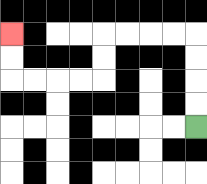{'start': '[8, 5]', 'end': '[0, 1]', 'path_directions': 'U,U,U,U,L,L,L,L,D,D,L,L,L,L,U,U', 'path_coordinates': '[[8, 5], [8, 4], [8, 3], [8, 2], [8, 1], [7, 1], [6, 1], [5, 1], [4, 1], [4, 2], [4, 3], [3, 3], [2, 3], [1, 3], [0, 3], [0, 2], [0, 1]]'}